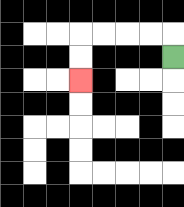{'start': '[7, 2]', 'end': '[3, 3]', 'path_directions': 'U,L,L,L,L,D,D', 'path_coordinates': '[[7, 2], [7, 1], [6, 1], [5, 1], [4, 1], [3, 1], [3, 2], [3, 3]]'}